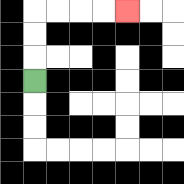{'start': '[1, 3]', 'end': '[5, 0]', 'path_directions': 'U,U,U,R,R,R,R', 'path_coordinates': '[[1, 3], [1, 2], [1, 1], [1, 0], [2, 0], [3, 0], [4, 0], [5, 0]]'}